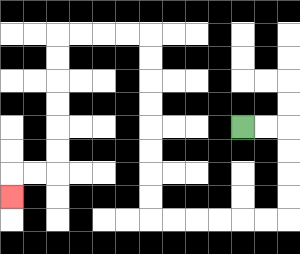{'start': '[10, 5]', 'end': '[0, 8]', 'path_directions': 'R,R,D,D,D,D,L,L,L,L,L,L,U,U,U,U,U,U,U,U,L,L,L,L,D,D,D,D,D,D,L,L,D', 'path_coordinates': '[[10, 5], [11, 5], [12, 5], [12, 6], [12, 7], [12, 8], [12, 9], [11, 9], [10, 9], [9, 9], [8, 9], [7, 9], [6, 9], [6, 8], [6, 7], [6, 6], [6, 5], [6, 4], [6, 3], [6, 2], [6, 1], [5, 1], [4, 1], [3, 1], [2, 1], [2, 2], [2, 3], [2, 4], [2, 5], [2, 6], [2, 7], [1, 7], [0, 7], [0, 8]]'}